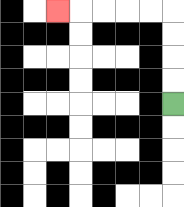{'start': '[7, 4]', 'end': '[2, 0]', 'path_directions': 'U,U,U,U,L,L,L,L,L', 'path_coordinates': '[[7, 4], [7, 3], [7, 2], [7, 1], [7, 0], [6, 0], [5, 0], [4, 0], [3, 0], [2, 0]]'}